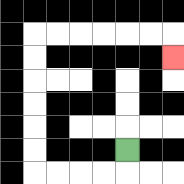{'start': '[5, 6]', 'end': '[7, 2]', 'path_directions': 'D,L,L,L,L,U,U,U,U,U,U,R,R,R,R,R,R,D', 'path_coordinates': '[[5, 6], [5, 7], [4, 7], [3, 7], [2, 7], [1, 7], [1, 6], [1, 5], [1, 4], [1, 3], [1, 2], [1, 1], [2, 1], [3, 1], [4, 1], [5, 1], [6, 1], [7, 1], [7, 2]]'}